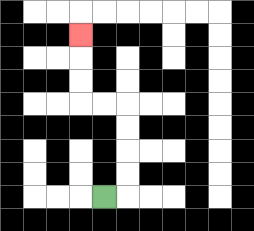{'start': '[4, 8]', 'end': '[3, 1]', 'path_directions': 'R,U,U,U,U,L,L,U,U,U', 'path_coordinates': '[[4, 8], [5, 8], [5, 7], [5, 6], [5, 5], [5, 4], [4, 4], [3, 4], [3, 3], [3, 2], [3, 1]]'}